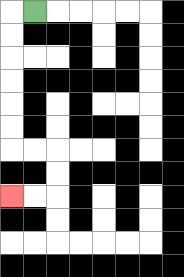{'start': '[1, 0]', 'end': '[0, 8]', 'path_directions': 'L,D,D,D,D,D,D,R,R,D,D,L,L', 'path_coordinates': '[[1, 0], [0, 0], [0, 1], [0, 2], [0, 3], [0, 4], [0, 5], [0, 6], [1, 6], [2, 6], [2, 7], [2, 8], [1, 8], [0, 8]]'}